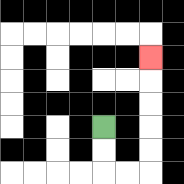{'start': '[4, 5]', 'end': '[6, 2]', 'path_directions': 'D,D,R,R,U,U,U,U,U', 'path_coordinates': '[[4, 5], [4, 6], [4, 7], [5, 7], [6, 7], [6, 6], [6, 5], [6, 4], [6, 3], [6, 2]]'}